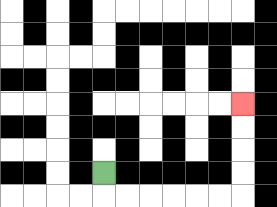{'start': '[4, 7]', 'end': '[10, 4]', 'path_directions': 'D,R,R,R,R,R,R,U,U,U,U', 'path_coordinates': '[[4, 7], [4, 8], [5, 8], [6, 8], [7, 8], [8, 8], [9, 8], [10, 8], [10, 7], [10, 6], [10, 5], [10, 4]]'}